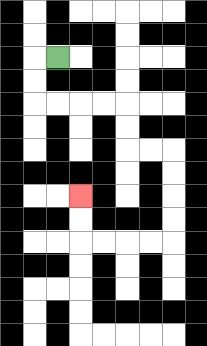{'start': '[2, 2]', 'end': '[3, 8]', 'path_directions': 'L,D,D,R,R,R,R,D,D,R,R,D,D,D,D,L,L,L,L,U,U', 'path_coordinates': '[[2, 2], [1, 2], [1, 3], [1, 4], [2, 4], [3, 4], [4, 4], [5, 4], [5, 5], [5, 6], [6, 6], [7, 6], [7, 7], [7, 8], [7, 9], [7, 10], [6, 10], [5, 10], [4, 10], [3, 10], [3, 9], [3, 8]]'}